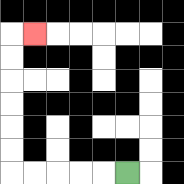{'start': '[5, 7]', 'end': '[1, 1]', 'path_directions': 'L,L,L,L,L,U,U,U,U,U,U,R', 'path_coordinates': '[[5, 7], [4, 7], [3, 7], [2, 7], [1, 7], [0, 7], [0, 6], [0, 5], [0, 4], [0, 3], [0, 2], [0, 1], [1, 1]]'}